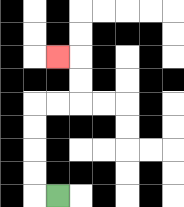{'start': '[2, 8]', 'end': '[2, 2]', 'path_directions': 'L,U,U,U,U,R,R,U,U,L', 'path_coordinates': '[[2, 8], [1, 8], [1, 7], [1, 6], [1, 5], [1, 4], [2, 4], [3, 4], [3, 3], [3, 2], [2, 2]]'}